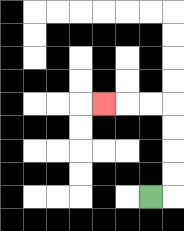{'start': '[6, 8]', 'end': '[4, 4]', 'path_directions': 'R,U,U,U,U,L,L,L', 'path_coordinates': '[[6, 8], [7, 8], [7, 7], [7, 6], [7, 5], [7, 4], [6, 4], [5, 4], [4, 4]]'}